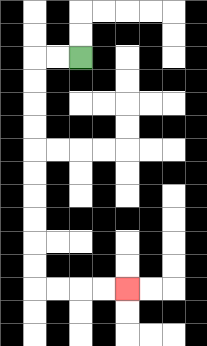{'start': '[3, 2]', 'end': '[5, 12]', 'path_directions': 'L,L,D,D,D,D,D,D,D,D,D,D,R,R,R,R', 'path_coordinates': '[[3, 2], [2, 2], [1, 2], [1, 3], [1, 4], [1, 5], [1, 6], [1, 7], [1, 8], [1, 9], [1, 10], [1, 11], [1, 12], [2, 12], [3, 12], [4, 12], [5, 12]]'}